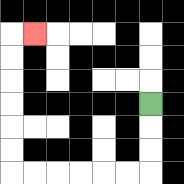{'start': '[6, 4]', 'end': '[1, 1]', 'path_directions': 'D,D,D,L,L,L,L,L,L,U,U,U,U,U,U,R', 'path_coordinates': '[[6, 4], [6, 5], [6, 6], [6, 7], [5, 7], [4, 7], [3, 7], [2, 7], [1, 7], [0, 7], [0, 6], [0, 5], [0, 4], [0, 3], [0, 2], [0, 1], [1, 1]]'}